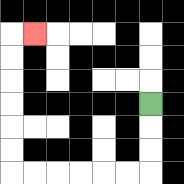{'start': '[6, 4]', 'end': '[1, 1]', 'path_directions': 'D,D,D,L,L,L,L,L,L,U,U,U,U,U,U,R', 'path_coordinates': '[[6, 4], [6, 5], [6, 6], [6, 7], [5, 7], [4, 7], [3, 7], [2, 7], [1, 7], [0, 7], [0, 6], [0, 5], [0, 4], [0, 3], [0, 2], [0, 1], [1, 1]]'}